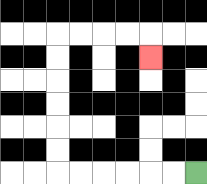{'start': '[8, 7]', 'end': '[6, 2]', 'path_directions': 'L,L,L,L,L,L,U,U,U,U,U,U,R,R,R,R,D', 'path_coordinates': '[[8, 7], [7, 7], [6, 7], [5, 7], [4, 7], [3, 7], [2, 7], [2, 6], [2, 5], [2, 4], [2, 3], [2, 2], [2, 1], [3, 1], [4, 1], [5, 1], [6, 1], [6, 2]]'}